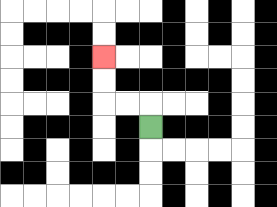{'start': '[6, 5]', 'end': '[4, 2]', 'path_directions': 'U,L,L,U,U', 'path_coordinates': '[[6, 5], [6, 4], [5, 4], [4, 4], [4, 3], [4, 2]]'}